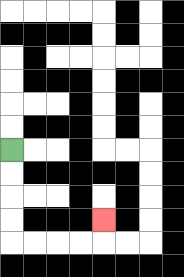{'start': '[0, 6]', 'end': '[4, 9]', 'path_directions': 'D,D,D,D,R,R,R,R,U', 'path_coordinates': '[[0, 6], [0, 7], [0, 8], [0, 9], [0, 10], [1, 10], [2, 10], [3, 10], [4, 10], [4, 9]]'}